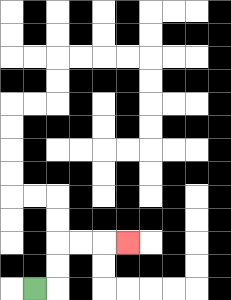{'start': '[1, 12]', 'end': '[5, 10]', 'path_directions': 'R,U,U,R,R,R', 'path_coordinates': '[[1, 12], [2, 12], [2, 11], [2, 10], [3, 10], [4, 10], [5, 10]]'}